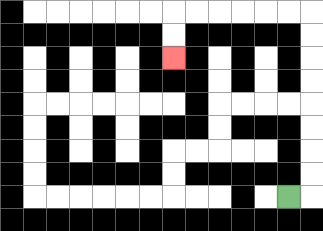{'start': '[12, 8]', 'end': '[7, 2]', 'path_directions': 'R,U,U,U,U,U,U,U,U,L,L,L,L,L,L,D,D', 'path_coordinates': '[[12, 8], [13, 8], [13, 7], [13, 6], [13, 5], [13, 4], [13, 3], [13, 2], [13, 1], [13, 0], [12, 0], [11, 0], [10, 0], [9, 0], [8, 0], [7, 0], [7, 1], [7, 2]]'}